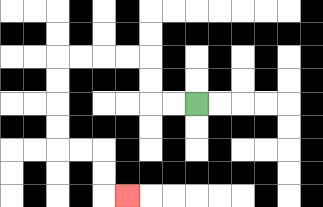{'start': '[8, 4]', 'end': '[5, 8]', 'path_directions': 'L,L,U,U,L,L,L,L,D,D,D,D,R,R,D,D,R', 'path_coordinates': '[[8, 4], [7, 4], [6, 4], [6, 3], [6, 2], [5, 2], [4, 2], [3, 2], [2, 2], [2, 3], [2, 4], [2, 5], [2, 6], [3, 6], [4, 6], [4, 7], [4, 8], [5, 8]]'}